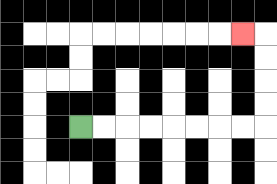{'start': '[3, 5]', 'end': '[10, 1]', 'path_directions': 'R,R,R,R,R,R,R,R,U,U,U,U,L', 'path_coordinates': '[[3, 5], [4, 5], [5, 5], [6, 5], [7, 5], [8, 5], [9, 5], [10, 5], [11, 5], [11, 4], [11, 3], [11, 2], [11, 1], [10, 1]]'}